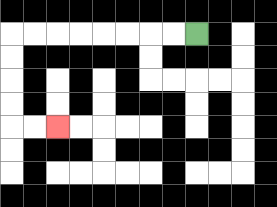{'start': '[8, 1]', 'end': '[2, 5]', 'path_directions': 'L,L,L,L,L,L,L,L,D,D,D,D,R,R', 'path_coordinates': '[[8, 1], [7, 1], [6, 1], [5, 1], [4, 1], [3, 1], [2, 1], [1, 1], [0, 1], [0, 2], [0, 3], [0, 4], [0, 5], [1, 5], [2, 5]]'}